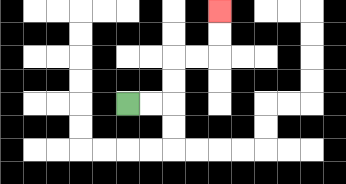{'start': '[5, 4]', 'end': '[9, 0]', 'path_directions': 'R,R,U,U,R,R,U,U', 'path_coordinates': '[[5, 4], [6, 4], [7, 4], [7, 3], [7, 2], [8, 2], [9, 2], [9, 1], [9, 0]]'}